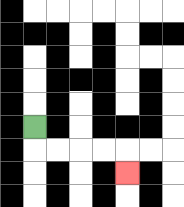{'start': '[1, 5]', 'end': '[5, 7]', 'path_directions': 'D,R,R,R,R,D', 'path_coordinates': '[[1, 5], [1, 6], [2, 6], [3, 6], [4, 6], [5, 6], [5, 7]]'}